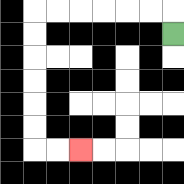{'start': '[7, 1]', 'end': '[3, 6]', 'path_directions': 'U,L,L,L,L,L,L,D,D,D,D,D,D,R,R', 'path_coordinates': '[[7, 1], [7, 0], [6, 0], [5, 0], [4, 0], [3, 0], [2, 0], [1, 0], [1, 1], [1, 2], [1, 3], [1, 4], [1, 5], [1, 6], [2, 6], [3, 6]]'}